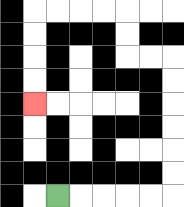{'start': '[2, 8]', 'end': '[1, 4]', 'path_directions': 'R,R,R,R,R,U,U,U,U,U,U,L,L,U,U,L,L,L,L,D,D,D,D', 'path_coordinates': '[[2, 8], [3, 8], [4, 8], [5, 8], [6, 8], [7, 8], [7, 7], [7, 6], [7, 5], [7, 4], [7, 3], [7, 2], [6, 2], [5, 2], [5, 1], [5, 0], [4, 0], [3, 0], [2, 0], [1, 0], [1, 1], [1, 2], [1, 3], [1, 4]]'}